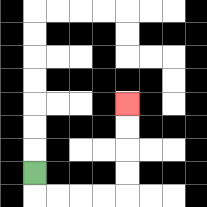{'start': '[1, 7]', 'end': '[5, 4]', 'path_directions': 'D,R,R,R,R,U,U,U,U', 'path_coordinates': '[[1, 7], [1, 8], [2, 8], [3, 8], [4, 8], [5, 8], [5, 7], [5, 6], [5, 5], [5, 4]]'}